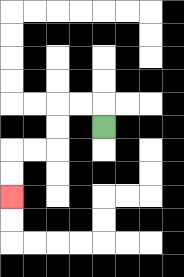{'start': '[4, 5]', 'end': '[0, 8]', 'path_directions': 'U,L,L,D,D,L,L,D,D', 'path_coordinates': '[[4, 5], [4, 4], [3, 4], [2, 4], [2, 5], [2, 6], [1, 6], [0, 6], [0, 7], [0, 8]]'}